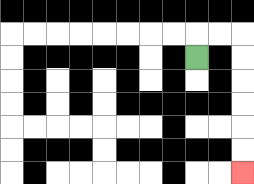{'start': '[8, 2]', 'end': '[10, 7]', 'path_directions': 'U,R,R,D,D,D,D,D,D', 'path_coordinates': '[[8, 2], [8, 1], [9, 1], [10, 1], [10, 2], [10, 3], [10, 4], [10, 5], [10, 6], [10, 7]]'}